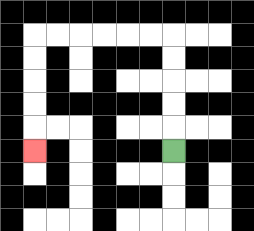{'start': '[7, 6]', 'end': '[1, 6]', 'path_directions': 'U,U,U,U,U,L,L,L,L,L,L,D,D,D,D,D', 'path_coordinates': '[[7, 6], [7, 5], [7, 4], [7, 3], [7, 2], [7, 1], [6, 1], [5, 1], [4, 1], [3, 1], [2, 1], [1, 1], [1, 2], [1, 3], [1, 4], [1, 5], [1, 6]]'}